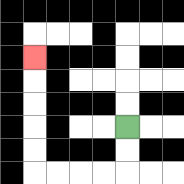{'start': '[5, 5]', 'end': '[1, 2]', 'path_directions': 'D,D,L,L,L,L,U,U,U,U,U', 'path_coordinates': '[[5, 5], [5, 6], [5, 7], [4, 7], [3, 7], [2, 7], [1, 7], [1, 6], [1, 5], [1, 4], [1, 3], [1, 2]]'}